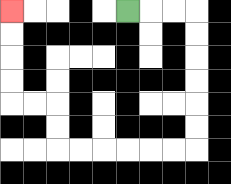{'start': '[5, 0]', 'end': '[0, 0]', 'path_directions': 'R,R,R,D,D,D,D,D,D,L,L,L,L,L,L,U,U,L,L,U,U,U,U', 'path_coordinates': '[[5, 0], [6, 0], [7, 0], [8, 0], [8, 1], [8, 2], [8, 3], [8, 4], [8, 5], [8, 6], [7, 6], [6, 6], [5, 6], [4, 6], [3, 6], [2, 6], [2, 5], [2, 4], [1, 4], [0, 4], [0, 3], [0, 2], [0, 1], [0, 0]]'}